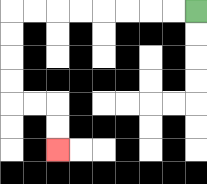{'start': '[8, 0]', 'end': '[2, 6]', 'path_directions': 'L,L,L,L,L,L,L,L,D,D,D,D,R,R,D,D', 'path_coordinates': '[[8, 0], [7, 0], [6, 0], [5, 0], [4, 0], [3, 0], [2, 0], [1, 0], [0, 0], [0, 1], [0, 2], [0, 3], [0, 4], [1, 4], [2, 4], [2, 5], [2, 6]]'}